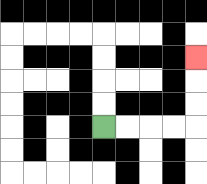{'start': '[4, 5]', 'end': '[8, 2]', 'path_directions': 'R,R,R,R,U,U,U', 'path_coordinates': '[[4, 5], [5, 5], [6, 5], [7, 5], [8, 5], [8, 4], [8, 3], [8, 2]]'}